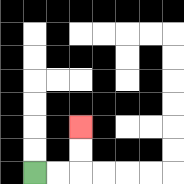{'start': '[1, 7]', 'end': '[3, 5]', 'path_directions': 'R,R,U,U', 'path_coordinates': '[[1, 7], [2, 7], [3, 7], [3, 6], [3, 5]]'}